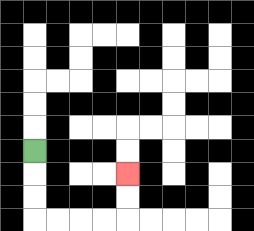{'start': '[1, 6]', 'end': '[5, 7]', 'path_directions': 'D,D,D,R,R,R,R,U,U', 'path_coordinates': '[[1, 6], [1, 7], [1, 8], [1, 9], [2, 9], [3, 9], [4, 9], [5, 9], [5, 8], [5, 7]]'}